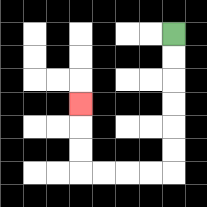{'start': '[7, 1]', 'end': '[3, 4]', 'path_directions': 'D,D,D,D,D,D,L,L,L,L,U,U,U', 'path_coordinates': '[[7, 1], [7, 2], [7, 3], [7, 4], [7, 5], [7, 6], [7, 7], [6, 7], [5, 7], [4, 7], [3, 7], [3, 6], [3, 5], [3, 4]]'}